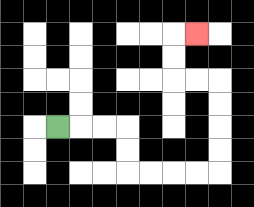{'start': '[2, 5]', 'end': '[8, 1]', 'path_directions': 'R,R,R,D,D,R,R,R,R,U,U,U,U,L,L,U,U,R', 'path_coordinates': '[[2, 5], [3, 5], [4, 5], [5, 5], [5, 6], [5, 7], [6, 7], [7, 7], [8, 7], [9, 7], [9, 6], [9, 5], [9, 4], [9, 3], [8, 3], [7, 3], [7, 2], [7, 1], [8, 1]]'}